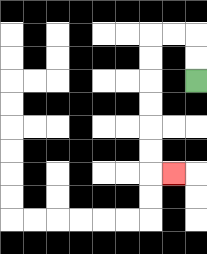{'start': '[8, 3]', 'end': '[7, 7]', 'path_directions': 'U,U,L,L,D,D,D,D,D,D,R', 'path_coordinates': '[[8, 3], [8, 2], [8, 1], [7, 1], [6, 1], [6, 2], [6, 3], [6, 4], [6, 5], [6, 6], [6, 7], [7, 7]]'}